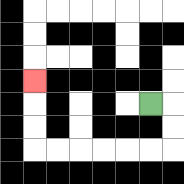{'start': '[6, 4]', 'end': '[1, 3]', 'path_directions': 'R,D,D,L,L,L,L,L,L,U,U,U', 'path_coordinates': '[[6, 4], [7, 4], [7, 5], [7, 6], [6, 6], [5, 6], [4, 6], [3, 6], [2, 6], [1, 6], [1, 5], [1, 4], [1, 3]]'}